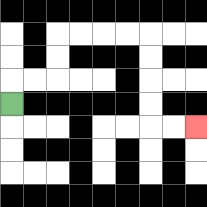{'start': '[0, 4]', 'end': '[8, 5]', 'path_directions': 'U,R,R,U,U,R,R,R,R,D,D,D,D,R,R', 'path_coordinates': '[[0, 4], [0, 3], [1, 3], [2, 3], [2, 2], [2, 1], [3, 1], [4, 1], [5, 1], [6, 1], [6, 2], [6, 3], [6, 4], [6, 5], [7, 5], [8, 5]]'}